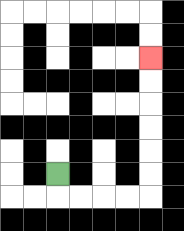{'start': '[2, 7]', 'end': '[6, 2]', 'path_directions': 'D,R,R,R,R,U,U,U,U,U,U', 'path_coordinates': '[[2, 7], [2, 8], [3, 8], [4, 8], [5, 8], [6, 8], [6, 7], [6, 6], [6, 5], [6, 4], [6, 3], [6, 2]]'}